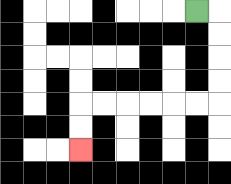{'start': '[8, 0]', 'end': '[3, 6]', 'path_directions': 'R,D,D,D,D,L,L,L,L,L,L,D,D', 'path_coordinates': '[[8, 0], [9, 0], [9, 1], [9, 2], [9, 3], [9, 4], [8, 4], [7, 4], [6, 4], [5, 4], [4, 4], [3, 4], [3, 5], [3, 6]]'}